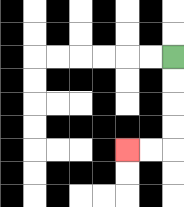{'start': '[7, 2]', 'end': '[5, 6]', 'path_directions': 'D,D,D,D,L,L', 'path_coordinates': '[[7, 2], [7, 3], [7, 4], [7, 5], [7, 6], [6, 6], [5, 6]]'}